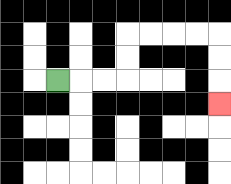{'start': '[2, 3]', 'end': '[9, 4]', 'path_directions': 'R,R,R,U,U,R,R,R,R,D,D,D', 'path_coordinates': '[[2, 3], [3, 3], [4, 3], [5, 3], [5, 2], [5, 1], [6, 1], [7, 1], [8, 1], [9, 1], [9, 2], [9, 3], [9, 4]]'}